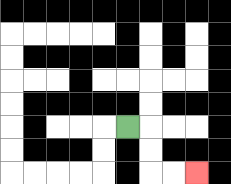{'start': '[5, 5]', 'end': '[8, 7]', 'path_directions': 'R,D,D,R,R', 'path_coordinates': '[[5, 5], [6, 5], [6, 6], [6, 7], [7, 7], [8, 7]]'}